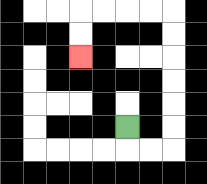{'start': '[5, 5]', 'end': '[3, 2]', 'path_directions': 'D,R,R,U,U,U,U,U,U,L,L,L,L,D,D', 'path_coordinates': '[[5, 5], [5, 6], [6, 6], [7, 6], [7, 5], [7, 4], [7, 3], [7, 2], [7, 1], [7, 0], [6, 0], [5, 0], [4, 0], [3, 0], [3, 1], [3, 2]]'}